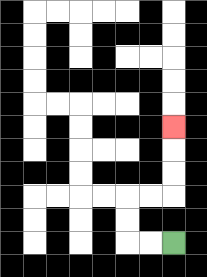{'start': '[7, 10]', 'end': '[7, 5]', 'path_directions': 'L,L,U,U,R,R,U,U,U', 'path_coordinates': '[[7, 10], [6, 10], [5, 10], [5, 9], [5, 8], [6, 8], [7, 8], [7, 7], [7, 6], [7, 5]]'}